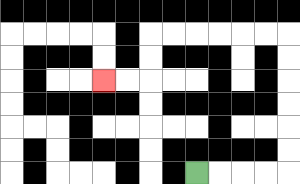{'start': '[8, 7]', 'end': '[4, 3]', 'path_directions': 'R,R,R,R,U,U,U,U,U,U,L,L,L,L,L,L,D,D,L,L', 'path_coordinates': '[[8, 7], [9, 7], [10, 7], [11, 7], [12, 7], [12, 6], [12, 5], [12, 4], [12, 3], [12, 2], [12, 1], [11, 1], [10, 1], [9, 1], [8, 1], [7, 1], [6, 1], [6, 2], [6, 3], [5, 3], [4, 3]]'}